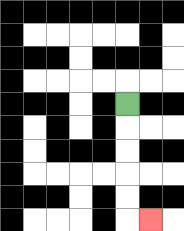{'start': '[5, 4]', 'end': '[6, 9]', 'path_directions': 'D,D,D,D,D,R', 'path_coordinates': '[[5, 4], [5, 5], [5, 6], [5, 7], [5, 8], [5, 9], [6, 9]]'}